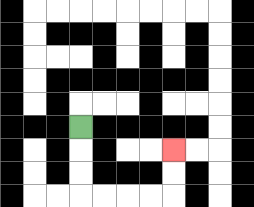{'start': '[3, 5]', 'end': '[7, 6]', 'path_directions': 'D,D,D,R,R,R,R,U,U', 'path_coordinates': '[[3, 5], [3, 6], [3, 7], [3, 8], [4, 8], [5, 8], [6, 8], [7, 8], [7, 7], [7, 6]]'}